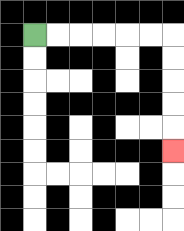{'start': '[1, 1]', 'end': '[7, 6]', 'path_directions': 'R,R,R,R,R,R,D,D,D,D,D', 'path_coordinates': '[[1, 1], [2, 1], [3, 1], [4, 1], [5, 1], [6, 1], [7, 1], [7, 2], [7, 3], [7, 4], [7, 5], [7, 6]]'}